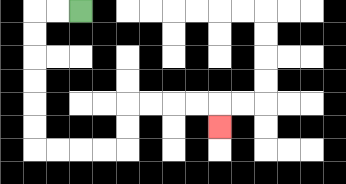{'start': '[3, 0]', 'end': '[9, 5]', 'path_directions': 'L,L,D,D,D,D,D,D,R,R,R,R,U,U,R,R,R,R,D', 'path_coordinates': '[[3, 0], [2, 0], [1, 0], [1, 1], [1, 2], [1, 3], [1, 4], [1, 5], [1, 6], [2, 6], [3, 6], [4, 6], [5, 6], [5, 5], [5, 4], [6, 4], [7, 4], [8, 4], [9, 4], [9, 5]]'}